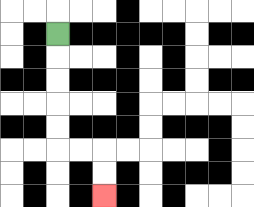{'start': '[2, 1]', 'end': '[4, 8]', 'path_directions': 'D,D,D,D,D,R,R,D,D', 'path_coordinates': '[[2, 1], [2, 2], [2, 3], [2, 4], [2, 5], [2, 6], [3, 6], [4, 6], [4, 7], [4, 8]]'}